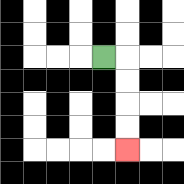{'start': '[4, 2]', 'end': '[5, 6]', 'path_directions': 'R,D,D,D,D', 'path_coordinates': '[[4, 2], [5, 2], [5, 3], [5, 4], [5, 5], [5, 6]]'}